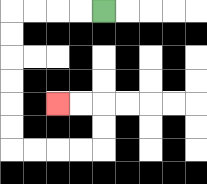{'start': '[4, 0]', 'end': '[2, 4]', 'path_directions': 'L,L,L,L,D,D,D,D,D,D,R,R,R,R,U,U,L,L', 'path_coordinates': '[[4, 0], [3, 0], [2, 0], [1, 0], [0, 0], [0, 1], [0, 2], [0, 3], [0, 4], [0, 5], [0, 6], [1, 6], [2, 6], [3, 6], [4, 6], [4, 5], [4, 4], [3, 4], [2, 4]]'}